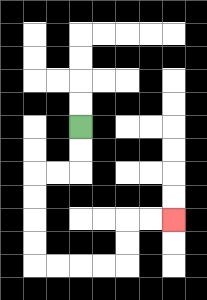{'start': '[3, 5]', 'end': '[7, 9]', 'path_directions': 'D,D,L,L,D,D,D,D,R,R,R,R,U,U,R,R', 'path_coordinates': '[[3, 5], [3, 6], [3, 7], [2, 7], [1, 7], [1, 8], [1, 9], [1, 10], [1, 11], [2, 11], [3, 11], [4, 11], [5, 11], [5, 10], [5, 9], [6, 9], [7, 9]]'}